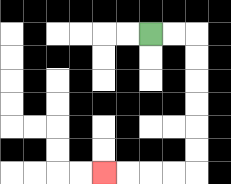{'start': '[6, 1]', 'end': '[4, 7]', 'path_directions': 'R,R,D,D,D,D,D,D,L,L,L,L', 'path_coordinates': '[[6, 1], [7, 1], [8, 1], [8, 2], [8, 3], [8, 4], [8, 5], [8, 6], [8, 7], [7, 7], [6, 7], [5, 7], [4, 7]]'}